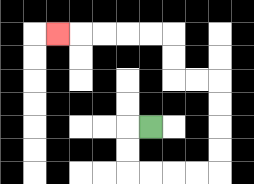{'start': '[6, 5]', 'end': '[2, 1]', 'path_directions': 'L,D,D,R,R,R,R,U,U,U,U,L,L,U,U,L,L,L,L,L', 'path_coordinates': '[[6, 5], [5, 5], [5, 6], [5, 7], [6, 7], [7, 7], [8, 7], [9, 7], [9, 6], [9, 5], [9, 4], [9, 3], [8, 3], [7, 3], [7, 2], [7, 1], [6, 1], [5, 1], [4, 1], [3, 1], [2, 1]]'}